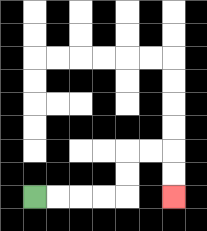{'start': '[1, 8]', 'end': '[7, 8]', 'path_directions': 'R,R,R,R,U,U,R,R,D,D', 'path_coordinates': '[[1, 8], [2, 8], [3, 8], [4, 8], [5, 8], [5, 7], [5, 6], [6, 6], [7, 6], [7, 7], [7, 8]]'}